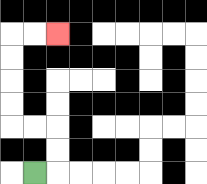{'start': '[1, 7]', 'end': '[2, 1]', 'path_directions': 'R,U,U,L,L,U,U,U,U,R,R', 'path_coordinates': '[[1, 7], [2, 7], [2, 6], [2, 5], [1, 5], [0, 5], [0, 4], [0, 3], [0, 2], [0, 1], [1, 1], [2, 1]]'}